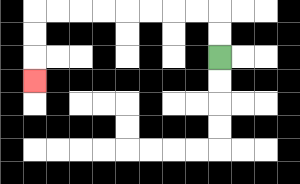{'start': '[9, 2]', 'end': '[1, 3]', 'path_directions': 'U,U,L,L,L,L,L,L,L,L,D,D,D', 'path_coordinates': '[[9, 2], [9, 1], [9, 0], [8, 0], [7, 0], [6, 0], [5, 0], [4, 0], [3, 0], [2, 0], [1, 0], [1, 1], [1, 2], [1, 3]]'}